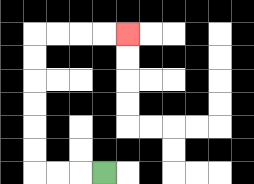{'start': '[4, 7]', 'end': '[5, 1]', 'path_directions': 'L,L,L,U,U,U,U,U,U,R,R,R,R', 'path_coordinates': '[[4, 7], [3, 7], [2, 7], [1, 7], [1, 6], [1, 5], [1, 4], [1, 3], [1, 2], [1, 1], [2, 1], [3, 1], [4, 1], [5, 1]]'}